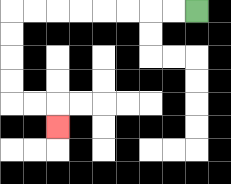{'start': '[8, 0]', 'end': '[2, 5]', 'path_directions': 'L,L,L,L,L,L,L,L,D,D,D,D,R,R,D', 'path_coordinates': '[[8, 0], [7, 0], [6, 0], [5, 0], [4, 0], [3, 0], [2, 0], [1, 0], [0, 0], [0, 1], [0, 2], [0, 3], [0, 4], [1, 4], [2, 4], [2, 5]]'}